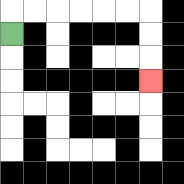{'start': '[0, 1]', 'end': '[6, 3]', 'path_directions': 'U,R,R,R,R,R,R,D,D,D', 'path_coordinates': '[[0, 1], [0, 0], [1, 0], [2, 0], [3, 0], [4, 0], [5, 0], [6, 0], [6, 1], [6, 2], [6, 3]]'}